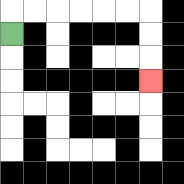{'start': '[0, 1]', 'end': '[6, 3]', 'path_directions': 'U,R,R,R,R,R,R,D,D,D', 'path_coordinates': '[[0, 1], [0, 0], [1, 0], [2, 0], [3, 0], [4, 0], [5, 0], [6, 0], [6, 1], [6, 2], [6, 3]]'}